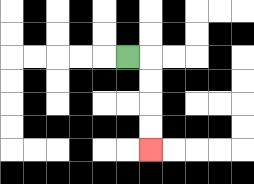{'start': '[5, 2]', 'end': '[6, 6]', 'path_directions': 'R,D,D,D,D', 'path_coordinates': '[[5, 2], [6, 2], [6, 3], [6, 4], [6, 5], [6, 6]]'}